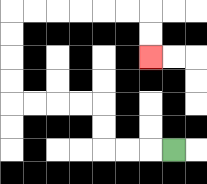{'start': '[7, 6]', 'end': '[6, 2]', 'path_directions': 'L,L,L,U,U,L,L,L,L,U,U,U,U,R,R,R,R,R,R,D,D', 'path_coordinates': '[[7, 6], [6, 6], [5, 6], [4, 6], [4, 5], [4, 4], [3, 4], [2, 4], [1, 4], [0, 4], [0, 3], [0, 2], [0, 1], [0, 0], [1, 0], [2, 0], [3, 0], [4, 0], [5, 0], [6, 0], [6, 1], [6, 2]]'}